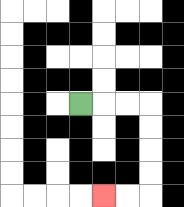{'start': '[3, 4]', 'end': '[4, 8]', 'path_directions': 'R,R,R,D,D,D,D,L,L', 'path_coordinates': '[[3, 4], [4, 4], [5, 4], [6, 4], [6, 5], [6, 6], [6, 7], [6, 8], [5, 8], [4, 8]]'}